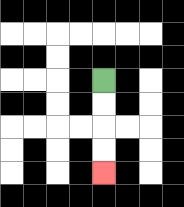{'start': '[4, 3]', 'end': '[4, 7]', 'path_directions': 'D,D,D,D', 'path_coordinates': '[[4, 3], [4, 4], [4, 5], [4, 6], [4, 7]]'}